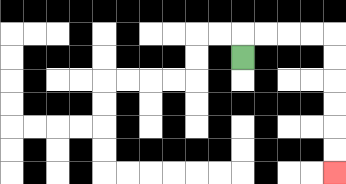{'start': '[10, 2]', 'end': '[14, 7]', 'path_directions': 'U,R,R,R,R,D,D,D,D,D,D', 'path_coordinates': '[[10, 2], [10, 1], [11, 1], [12, 1], [13, 1], [14, 1], [14, 2], [14, 3], [14, 4], [14, 5], [14, 6], [14, 7]]'}